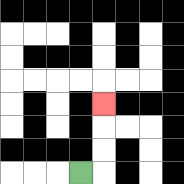{'start': '[3, 7]', 'end': '[4, 4]', 'path_directions': 'R,U,U,U', 'path_coordinates': '[[3, 7], [4, 7], [4, 6], [4, 5], [4, 4]]'}